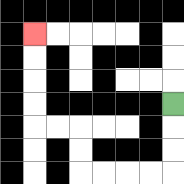{'start': '[7, 4]', 'end': '[1, 1]', 'path_directions': 'D,D,D,L,L,L,L,U,U,L,L,U,U,U,U', 'path_coordinates': '[[7, 4], [7, 5], [7, 6], [7, 7], [6, 7], [5, 7], [4, 7], [3, 7], [3, 6], [3, 5], [2, 5], [1, 5], [1, 4], [1, 3], [1, 2], [1, 1]]'}